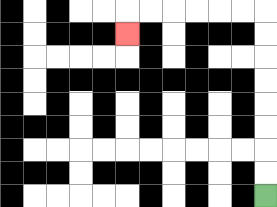{'start': '[11, 8]', 'end': '[5, 1]', 'path_directions': 'U,U,U,U,U,U,U,U,L,L,L,L,L,L,D', 'path_coordinates': '[[11, 8], [11, 7], [11, 6], [11, 5], [11, 4], [11, 3], [11, 2], [11, 1], [11, 0], [10, 0], [9, 0], [8, 0], [7, 0], [6, 0], [5, 0], [5, 1]]'}